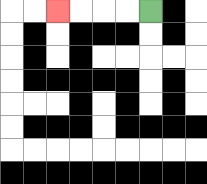{'start': '[6, 0]', 'end': '[2, 0]', 'path_directions': 'L,L,L,L', 'path_coordinates': '[[6, 0], [5, 0], [4, 0], [3, 0], [2, 0]]'}